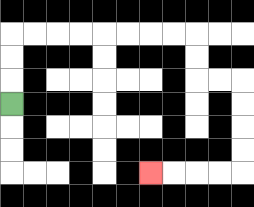{'start': '[0, 4]', 'end': '[6, 7]', 'path_directions': 'U,U,U,R,R,R,R,R,R,R,R,D,D,R,R,D,D,D,D,L,L,L,L', 'path_coordinates': '[[0, 4], [0, 3], [0, 2], [0, 1], [1, 1], [2, 1], [3, 1], [4, 1], [5, 1], [6, 1], [7, 1], [8, 1], [8, 2], [8, 3], [9, 3], [10, 3], [10, 4], [10, 5], [10, 6], [10, 7], [9, 7], [8, 7], [7, 7], [6, 7]]'}